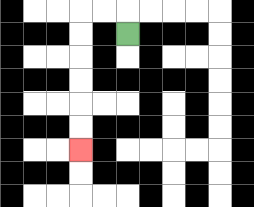{'start': '[5, 1]', 'end': '[3, 6]', 'path_directions': 'U,L,L,D,D,D,D,D,D', 'path_coordinates': '[[5, 1], [5, 0], [4, 0], [3, 0], [3, 1], [3, 2], [3, 3], [3, 4], [3, 5], [3, 6]]'}